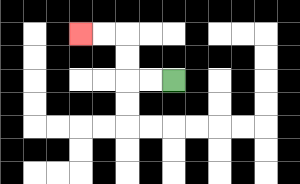{'start': '[7, 3]', 'end': '[3, 1]', 'path_directions': 'L,L,U,U,L,L', 'path_coordinates': '[[7, 3], [6, 3], [5, 3], [5, 2], [5, 1], [4, 1], [3, 1]]'}